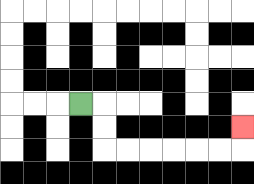{'start': '[3, 4]', 'end': '[10, 5]', 'path_directions': 'R,D,D,R,R,R,R,R,R,U', 'path_coordinates': '[[3, 4], [4, 4], [4, 5], [4, 6], [5, 6], [6, 6], [7, 6], [8, 6], [9, 6], [10, 6], [10, 5]]'}